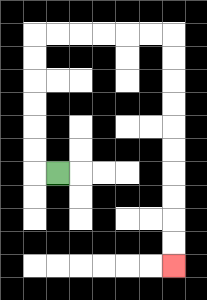{'start': '[2, 7]', 'end': '[7, 11]', 'path_directions': 'L,U,U,U,U,U,U,R,R,R,R,R,R,D,D,D,D,D,D,D,D,D,D', 'path_coordinates': '[[2, 7], [1, 7], [1, 6], [1, 5], [1, 4], [1, 3], [1, 2], [1, 1], [2, 1], [3, 1], [4, 1], [5, 1], [6, 1], [7, 1], [7, 2], [7, 3], [7, 4], [7, 5], [7, 6], [7, 7], [7, 8], [7, 9], [7, 10], [7, 11]]'}